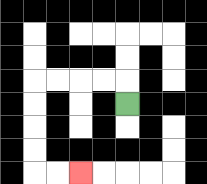{'start': '[5, 4]', 'end': '[3, 7]', 'path_directions': 'U,L,L,L,L,D,D,D,D,R,R', 'path_coordinates': '[[5, 4], [5, 3], [4, 3], [3, 3], [2, 3], [1, 3], [1, 4], [1, 5], [1, 6], [1, 7], [2, 7], [3, 7]]'}